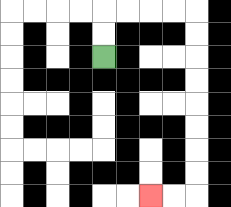{'start': '[4, 2]', 'end': '[6, 8]', 'path_directions': 'U,U,R,R,R,R,D,D,D,D,D,D,D,D,L,L', 'path_coordinates': '[[4, 2], [4, 1], [4, 0], [5, 0], [6, 0], [7, 0], [8, 0], [8, 1], [8, 2], [8, 3], [8, 4], [8, 5], [8, 6], [8, 7], [8, 8], [7, 8], [6, 8]]'}